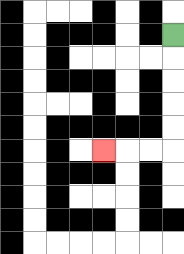{'start': '[7, 1]', 'end': '[4, 6]', 'path_directions': 'D,D,D,D,D,L,L,L', 'path_coordinates': '[[7, 1], [7, 2], [7, 3], [7, 4], [7, 5], [7, 6], [6, 6], [5, 6], [4, 6]]'}